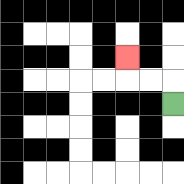{'start': '[7, 4]', 'end': '[5, 2]', 'path_directions': 'U,L,L,U', 'path_coordinates': '[[7, 4], [7, 3], [6, 3], [5, 3], [5, 2]]'}